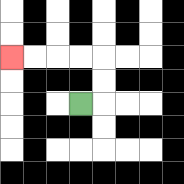{'start': '[3, 4]', 'end': '[0, 2]', 'path_directions': 'R,U,U,L,L,L,L', 'path_coordinates': '[[3, 4], [4, 4], [4, 3], [4, 2], [3, 2], [2, 2], [1, 2], [0, 2]]'}